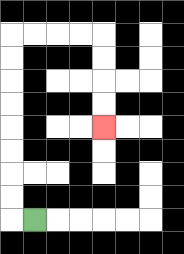{'start': '[1, 9]', 'end': '[4, 5]', 'path_directions': 'L,U,U,U,U,U,U,U,U,R,R,R,R,D,D,D,D', 'path_coordinates': '[[1, 9], [0, 9], [0, 8], [0, 7], [0, 6], [0, 5], [0, 4], [0, 3], [0, 2], [0, 1], [1, 1], [2, 1], [3, 1], [4, 1], [4, 2], [4, 3], [4, 4], [4, 5]]'}